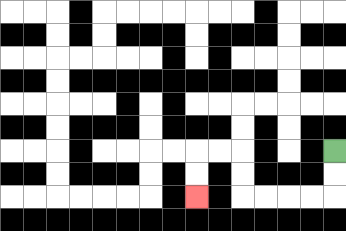{'start': '[14, 6]', 'end': '[8, 8]', 'path_directions': 'D,D,L,L,L,L,U,U,L,L,D,D', 'path_coordinates': '[[14, 6], [14, 7], [14, 8], [13, 8], [12, 8], [11, 8], [10, 8], [10, 7], [10, 6], [9, 6], [8, 6], [8, 7], [8, 8]]'}